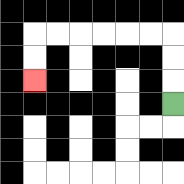{'start': '[7, 4]', 'end': '[1, 3]', 'path_directions': 'U,U,U,L,L,L,L,L,L,D,D', 'path_coordinates': '[[7, 4], [7, 3], [7, 2], [7, 1], [6, 1], [5, 1], [4, 1], [3, 1], [2, 1], [1, 1], [1, 2], [1, 3]]'}